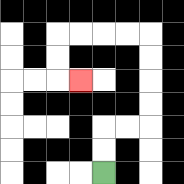{'start': '[4, 7]', 'end': '[3, 3]', 'path_directions': 'U,U,R,R,U,U,U,U,L,L,L,L,D,D,R', 'path_coordinates': '[[4, 7], [4, 6], [4, 5], [5, 5], [6, 5], [6, 4], [6, 3], [6, 2], [6, 1], [5, 1], [4, 1], [3, 1], [2, 1], [2, 2], [2, 3], [3, 3]]'}